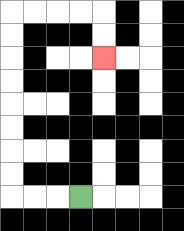{'start': '[3, 8]', 'end': '[4, 2]', 'path_directions': 'L,L,L,U,U,U,U,U,U,U,U,R,R,R,R,D,D', 'path_coordinates': '[[3, 8], [2, 8], [1, 8], [0, 8], [0, 7], [0, 6], [0, 5], [0, 4], [0, 3], [0, 2], [0, 1], [0, 0], [1, 0], [2, 0], [3, 0], [4, 0], [4, 1], [4, 2]]'}